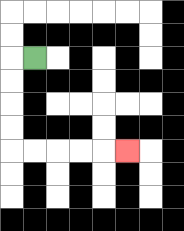{'start': '[1, 2]', 'end': '[5, 6]', 'path_directions': 'L,D,D,D,D,R,R,R,R,R', 'path_coordinates': '[[1, 2], [0, 2], [0, 3], [0, 4], [0, 5], [0, 6], [1, 6], [2, 6], [3, 6], [4, 6], [5, 6]]'}